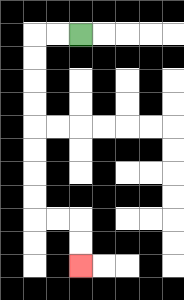{'start': '[3, 1]', 'end': '[3, 11]', 'path_directions': 'L,L,D,D,D,D,D,D,D,D,R,R,D,D', 'path_coordinates': '[[3, 1], [2, 1], [1, 1], [1, 2], [1, 3], [1, 4], [1, 5], [1, 6], [1, 7], [1, 8], [1, 9], [2, 9], [3, 9], [3, 10], [3, 11]]'}